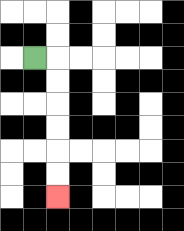{'start': '[1, 2]', 'end': '[2, 8]', 'path_directions': 'R,D,D,D,D,D,D', 'path_coordinates': '[[1, 2], [2, 2], [2, 3], [2, 4], [2, 5], [2, 6], [2, 7], [2, 8]]'}